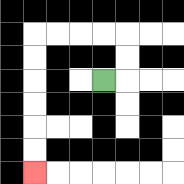{'start': '[4, 3]', 'end': '[1, 7]', 'path_directions': 'R,U,U,L,L,L,L,D,D,D,D,D,D', 'path_coordinates': '[[4, 3], [5, 3], [5, 2], [5, 1], [4, 1], [3, 1], [2, 1], [1, 1], [1, 2], [1, 3], [1, 4], [1, 5], [1, 6], [1, 7]]'}